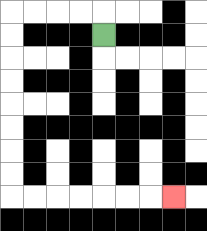{'start': '[4, 1]', 'end': '[7, 8]', 'path_directions': 'U,L,L,L,L,D,D,D,D,D,D,D,D,R,R,R,R,R,R,R', 'path_coordinates': '[[4, 1], [4, 0], [3, 0], [2, 0], [1, 0], [0, 0], [0, 1], [0, 2], [0, 3], [0, 4], [0, 5], [0, 6], [0, 7], [0, 8], [1, 8], [2, 8], [3, 8], [4, 8], [5, 8], [6, 8], [7, 8]]'}